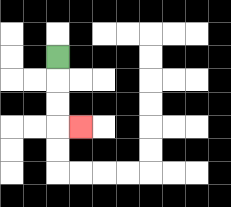{'start': '[2, 2]', 'end': '[3, 5]', 'path_directions': 'D,D,D,R', 'path_coordinates': '[[2, 2], [2, 3], [2, 4], [2, 5], [3, 5]]'}